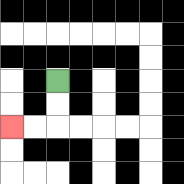{'start': '[2, 3]', 'end': '[0, 5]', 'path_directions': 'D,D,L,L', 'path_coordinates': '[[2, 3], [2, 4], [2, 5], [1, 5], [0, 5]]'}